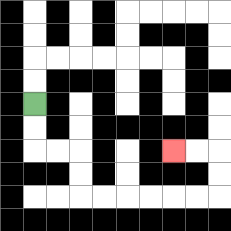{'start': '[1, 4]', 'end': '[7, 6]', 'path_directions': 'D,D,R,R,D,D,R,R,R,R,R,R,U,U,L,L', 'path_coordinates': '[[1, 4], [1, 5], [1, 6], [2, 6], [3, 6], [3, 7], [3, 8], [4, 8], [5, 8], [6, 8], [7, 8], [8, 8], [9, 8], [9, 7], [9, 6], [8, 6], [7, 6]]'}